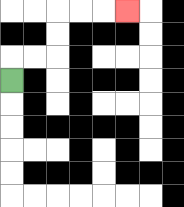{'start': '[0, 3]', 'end': '[5, 0]', 'path_directions': 'U,R,R,U,U,R,R,R', 'path_coordinates': '[[0, 3], [0, 2], [1, 2], [2, 2], [2, 1], [2, 0], [3, 0], [4, 0], [5, 0]]'}